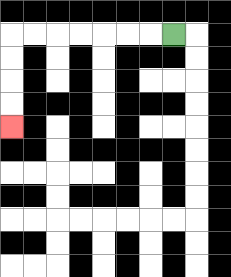{'start': '[7, 1]', 'end': '[0, 5]', 'path_directions': 'L,L,L,L,L,L,L,D,D,D,D', 'path_coordinates': '[[7, 1], [6, 1], [5, 1], [4, 1], [3, 1], [2, 1], [1, 1], [0, 1], [0, 2], [0, 3], [0, 4], [0, 5]]'}